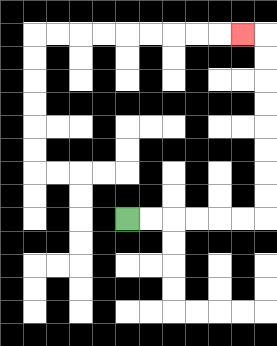{'start': '[5, 9]', 'end': '[10, 1]', 'path_directions': 'R,R,R,R,R,R,U,U,U,U,U,U,U,U,L', 'path_coordinates': '[[5, 9], [6, 9], [7, 9], [8, 9], [9, 9], [10, 9], [11, 9], [11, 8], [11, 7], [11, 6], [11, 5], [11, 4], [11, 3], [11, 2], [11, 1], [10, 1]]'}